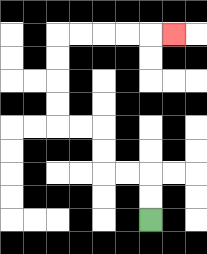{'start': '[6, 9]', 'end': '[7, 1]', 'path_directions': 'U,U,L,L,U,U,L,L,U,U,U,U,R,R,R,R,R', 'path_coordinates': '[[6, 9], [6, 8], [6, 7], [5, 7], [4, 7], [4, 6], [4, 5], [3, 5], [2, 5], [2, 4], [2, 3], [2, 2], [2, 1], [3, 1], [4, 1], [5, 1], [6, 1], [7, 1]]'}